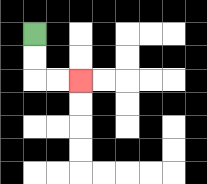{'start': '[1, 1]', 'end': '[3, 3]', 'path_directions': 'D,D,R,R', 'path_coordinates': '[[1, 1], [1, 2], [1, 3], [2, 3], [3, 3]]'}